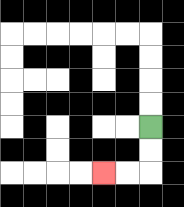{'start': '[6, 5]', 'end': '[4, 7]', 'path_directions': 'D,D,L,L', 'path_coordinates': '[[6, 5], [6, 6], [6, 7], [5, 7], [4, 7]]'}